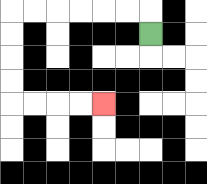{'start': '[6, 1]', 'end': '[4, 4]', 'path_directions': 'U,L,L,L,L,L,L,D,D,D,D,R,R,R,R', 'path_coordinates': '[[6, 1], [6, 0], [5, 0], [4, 0], [3, 0], [2, 0], [1, 0], [0, 0], [0, 1], [0, 2], [0, 3], [0, 4], [1, 4], [2, 4], [3, 4], [4, 4]]'}